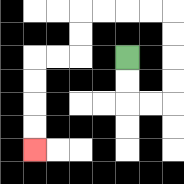{'start': '[5, 2]', 'end': '[1, 6]', 'path_directions': 'D,D,R,R,U,U,U,U,L,L,L,L,D,D,L,L,D,D,D,D', 'path_coordinates': '[[5, 2], [5, 3], [5, 4], [6, 4], [7, 4], [7, 3], [7, 2], [7, 1], [7, 0], [6, 0], [5, 0], [4, 0], [3, 0], [3, 1], [3, 2], [2, 2], [1, 2], [1, 3], [1, 4], [1, 5], [1, 6]]'}